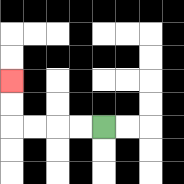{'start': '[4, 5]', 'end': '[0, 3]', 'path_directions': 'L,L,L,L,U,U', 'path_coordinates': '[[4, 5], [3, 5], [2, 5], [1, 5], [0, 5], [0, 4], [0, 3]]'}